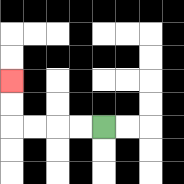{'start': '[4, 5]', 'end': '[0, 3]', 'path_directions': 'L,L,L,L,U,U', 'path_coordinates': '[[4, 5], [3, 5], [2, 5], [1, 5], [0, 5], [0, 4], [0, 3]]'}